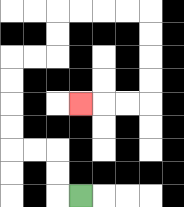{'start': '[3, 8]', 'end': '[3, 4]', 'path_directions': 'L,U,U,L,L,U,U,U,U,R,R,U,U,R,R,R,R,D,D,D,D,L,L,L', 'path_coordinates': '[[3, 8], [2, 8], [2, 7], [2, 6], [1, 6], [0, 6], [0, 5], [0, 4], [0, 3], [0, 2], [1, 2], [2, 2], [2, 1], [2, 0], [3, 0], [4, 0], [5, 0], [6, 0], [6, 1], [6, 2], [6, 3], [6, 4], [5, 4], [4, 4], [3, 4]]'}